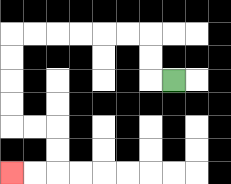{'start': '[7, 3]', 'end': '[0, 7]', 'path_directions': 'L,U,U,L,L,L,L,L,L,D,D,D,D,R,R,D,D,L,L', 'path_coordinates': '[[7, 3], [6, 3], [6, 2], [6, 1], [5, 1], [4, 1], [3, 1], [2, 1], [1, 1], [0, 1], [0, 2], [0, 3], [0, 4], [0, 5], [1, 5], [2, 5], [2, 6], [2, 7], [1, 7], [0, 7]]'}